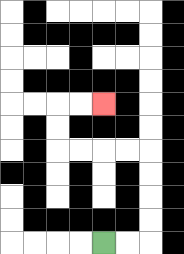{'start': '[4, 10]', 'end': '[4, 4]', 'path_directions': 'R,R,U,U,U,U,L,L,L,L,U,U,R,R', 'path_coordinates': '[[4, 10], [5, 10], [6, 10], [6, 9], [6, 8], [6, 7], [6, 6], [5, 6], [4, 6], [3, 6], [2, 6], [2, 5], [2, 4], [3, 4], [4, 4]]'}